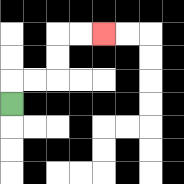{'start': '[0, 4]', 'end': '[4, 1]', 'path_directions': 'U,R,R,U,U,R,R', 'path_coordinates': '[[0, 4], [0, 3], [1, 3], [2, 3], [2, 2], [2, 1], [3, 1], [4, 1]]'}